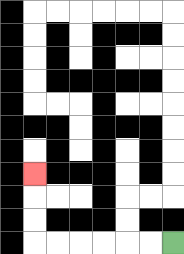{'start': '[7, 10]', 'end': '[1, 7]', 'path_directions': 'L,L,L,L,L,L,U,U,U', 'path_coordinates': '[[7, 10], [6, 10], [5, 10], [4, 10], [3, 10], [2, 10], [1, 10], [1, 9], [1, 8], [1, 7]]'}